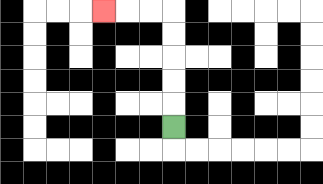{'start': '[7, 5]', 'end': '[4, 0]', 'path_directions': 'U,U,U,U,U,L,L,L', 'path_coordinates': '[[7, 5], [7, 4], [7, 3], [7, 2], [7, 1], [7, 0], [6, 0], [5, 0], [4, 0]]'}